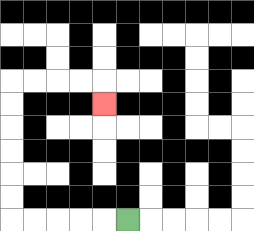{'start': '[5, 9]', 'end': '[4, 4]', 'path_directions': 'L,L,L,L,L,U,U,U,U,U,U,R,R,R,R,D', 'path_coordinates': '[[5, 9], [4, 9], [3, 9], [2, 9], [1, 9], [0, 9], [0, 8], [0, 7], [0, 6], [0, 5], [0, 4], [0, 3], [1, 3], [2, 3], [3, 3], [4, 3], [4, 4]]'}